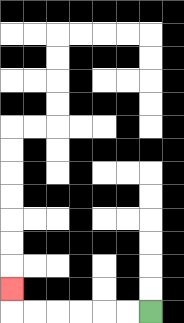{'start': '[6, 13]', 'end': '[0, 12]', 'path_directions': 'L,L,L,L,L,L,U', 'path_coordinates': '[[6, 13], [5, 13], [4, 13], [3, 13], [2, 13], [1, 13], [0, 13], [0, 12]]'}